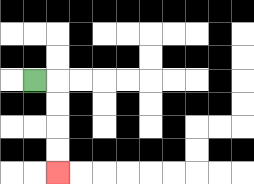{'start': '[1, 3]', 'end': '[2, 7]', 'path_directions': 'R,D,D,D,D', 'path_coordinates': '[[1, 3], [2, 3], [2, 4], [2, 5], [2, 6], [2, 7]]'}